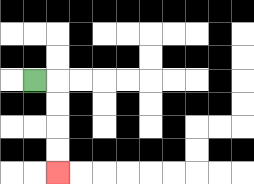{'start': '[1, 3]', 'end': '[2, 7]', 'path_directions': 'R,D,D,D,D', 'path_coordinates': '[[1, 3], [2, 3], [2, 4], [2, 5], [2, 6], [2, 7]]'}